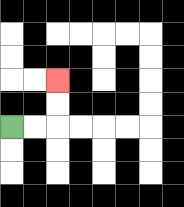{'start': '[0, 5]', 'end': '[2, 3]', 'path_directions': 'R,R,U,U', 'path_coordinates': '[[0, 5], [1, 5], [2, 5], [2, 4], [2, 3]]'}